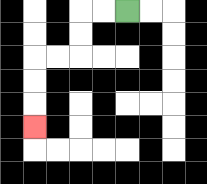{'start': '[5, 0]', 'end': '[1, 5]', 'path_directions': 'L,L,D,D,L,L,D,D,D', 'path_coordinates': '[[5, 0], [4, 0], [3, 0], [3, 1], [3, 2], [2, 2], [1, 2], [1, 3], [1, 4], [1, 5]]'}